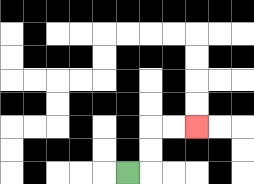{'start': '[5, 7]', 'end': '[8, 5]', 'path_directions': 'R,U,U,R,R', 'path_coordinates': '[[5, 7], [6, 7], [6, 6], [6, 5], [7, 5], [8, 5]]'}